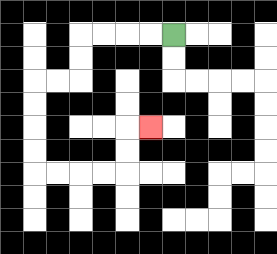{'start': '[7, 1]', 'end': '[6, 5]', 'path_directions': 'L,L,L,L,D,D,L,L,D,D,D,D,R,R,R,R,U,U,R', 'path_coordinates': '[[7, 1], [6, 1], [5, 1], [4, 1], [3, 1], [3, 2], [3, 3], [2, 3], [1, 3], [1, 4], [1, 5], [1, 6], [1, 7], [2, 7], [3, 7], [4, 7], [5, 7], [5, 6], [5, 5], [6, 5]]'}